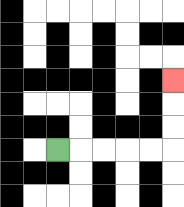{'start': '[2, 6]', 'end': '[7, 3]', 'path_directions': 'R,R,R,R,R,U,U,U', 'path_coordinates': '[[2, 6], [3, 6], [4, 6], [5, 6], [6, 6], [7, 6], [7, 5], [7, 4], [7, 3]]'}